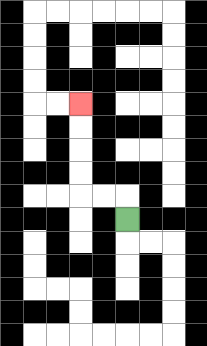{'start': '[5, 9]', 'end': '[3, 4]', 'path_directions': 'U,L,L,U,U,U,U', 'path_coordinates': '[[5, 9], [5, 8], [4, 8], [3, 8], [3, 7], [3, 6], [3, 5], [3, 4]]'}